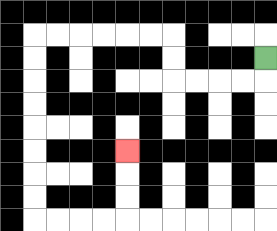{'start': '[11, 2]', 'end': '[5, 6]', 'path_directions': 'D,L,L,L,L,U,U,L,L,L,L,L,L,D,D,D,D,D,D,D,D,R,R,R,R,U,U,U', 'path_coordinates': '[[11, 2], [11, 3], [10, 3], [9, 3], [8, 3], [7, 3], [7, 2], [7, 1], [6, 1], [5, 1], [4, 1], [3, 1], [2, 1], [1, 1], [1, 2], [1, 3], [1, 4], [1, 5], [1, 6], [1, 7], [1, 8], [1, 9], [2, 9], [3, 9], [4, 9], [5, 9], [5, 8], [5, 7], [5, 6]]'}